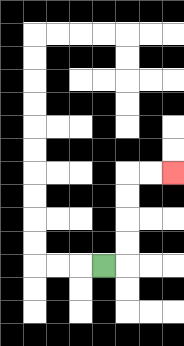{'start': '[4, 11]', 'end': '[7, 7]', 'path_directions': 'R,U,U,U,U,R,R', 'path_coordinates': '[[4, 11], [5, 11], [5, 10], [5, 9], [5, 8], [5, 7], [6, 7], [7, 7]]'}